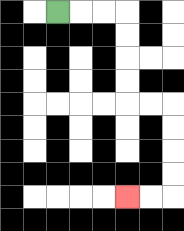{'start': '[2, 0]', 'end': '[5, 8]', 'path_directions': 'R,R,R,D,D,D,D,R,R,D,D,D,D,L,L', 'path_coordinates': '[[2, 0], [3, 0], [4, 0], [5, 0], [5, 1], [5, 2], [5, 3], [5, 4], [6, 4], [7, 4], [7, 5], [7, 6], [7, 7], [7, 8], [6, 8], [5, 8]]'}